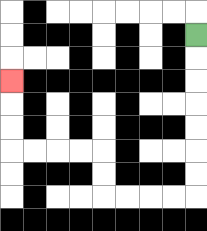{'start': '[8, 1]', 'end': '[0, 3]', 'path_directions': 'D,D,D,D,D,D,D,L,L,L,L,U,U,L,L,L,L,U,U,U', 'path_coordinates': '[[8, 1], [8, 2], [8, 3], [8, 4], [8, 5], [8, 6], [8, 7], [8, 8], [7, 8], [6, 8], [5, 8], [4, 8], [4, 7], [4, 6], [3, 6], [2, 6], [1, 6], [0, 6], [0, 5], [0, 4], [0, 3]]'}